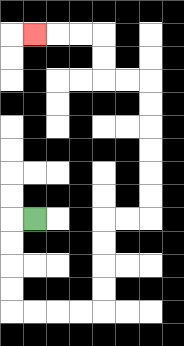{'start': '[1, 9]', 'end': '[1, 1]', 'path_directions': 'L,D,D,D,D,R,R,R,R,U,U,U,U,R,R,U,U,U,U,U,U,L,L,U,U,L,L,L', 'path_coordinates': '[[1, 9], [0, 9], [0, 10], [0, 11], [0, 12], [0, 13], [1, 13], [2, 13], [3, 13], [4, 13], [4, 12], [4, 11], [4, 10], [4, 9], [5, 9], [6, 9], [6, 8], [6, 7], [6, 6], [6, 5], [6, 4], [6, 3], [5, 3], [4, 3], [4, 2], [4, 1], [3, 1], [2, 1], [1, 1]]'}